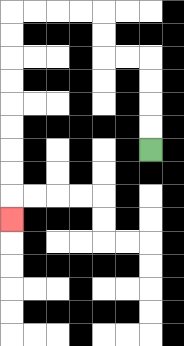{'start': '[6, 6]', 'end': '[0, 9]', 'path_directions': 'U,U,U,U,L,L,U,U,L,L,L,L,D,D,D,D,D,D,D,D,D', 'path_coordinates': '[[6, 6], [6, 5], [6, 4], [6, 3], [6, 2], [5, 2], [4, 2], [4, 1], [4, 0], [3, 0], [2, 0], [1, 0], [0, 0], [0, 1], [0, 2], [0, 3], [0, 4], [0, 5], [0, 6], [0, 7], [0, 8], [0, 9]]'}